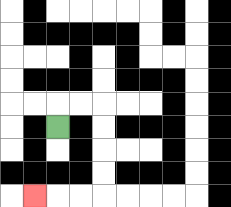{'start': '[2, 5]', 'end': '[1, 8]', 'path_directions': 'U,R,R,D,D,D,D,L,L,L', 'path_coordinates': '[[2, 5], [2, 4], [3, 4], [4, 4], [4, 5], [4, 6], [4, 7], [4, 8], [3, 8], [2, 8], [1, 8]]'}